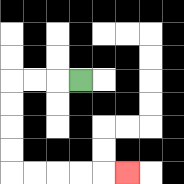{'start': '[3, 3]', 'end': '[5, 7]', 'path_directions': 'L,L,L,D,D,D,D,R,R,R,R,R', 'path_coordinates': '[[3, 3], [2, 3], [1, 3], [0, 3], [0, 4], [0, 5], [0, 6], [0, 7], [1, 7], [2, 7], [3, 7], [4, 7], [5, 7]]'}